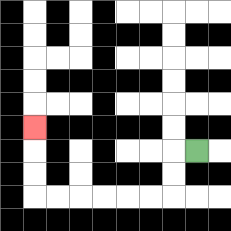{'start': '[8, 6]', 'end': '[1, 5]', 'path_directions': 'L,D,D,L,L,L,L,L,L,U,U,U', 'path_coordinates': '[[8, 6], [7, 6], [7, 7], [7, 8], [6, 8], [5, 8], [4, 8], [3, 8], [2, 8], [1, 8], [1, 7], [1, 6], [1, 5]]'}